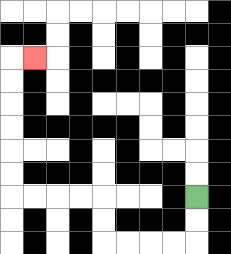{'start': '[8, 8]', 'end': '[1, 2]', 'path_directions': 'D,D,L,L,L,L,U,U,L,L,L,L,U,U,U,U,U,U,R', 'path_coordinates': '[[8, 8], [8, 9], [8, 10], [7, 10], [6, 10], [5, 10], [4, 10], [4, 9], [4, 8], [3, 8], [2, 8], [1, 8], [0, 8], [0, 7], [0, 6], [0, 5], [0, 4], [0, 3], [0, 2], [1, 2]]'}